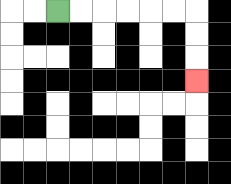{'start': '[2, 0]', 'end': '[8, 3]', 'path_directions': 'R,R,R,R,R,R,D,D,D', 'path_coordinates': '[[2, 0], [3, 0], [4, 0], [5, 0], [6, 0], [7, 0], [8, 0], [8, 1], [8, 2], [8, 3]]'}